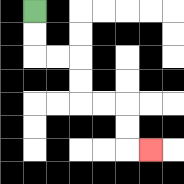{'start': '[1, 0]', 'end': '[6, 6]', 'path_directions': 'D,D,R,R,D,D,R,R,D,D,R', 'path_coordinates': '[[1, 0], [1, 1], [1, 2], [2, 2], [3, 2], [3, 3], [3, 4], [4, 4], [5, 4], [5, 5], [5, 6], [6, 6]]'}